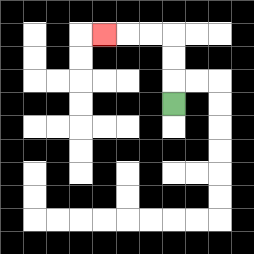{'start': '[7, 4]', 'end': '[4, 1]', 'path_directions': 'U,U,U,L,L,L', 'path_coordinates': '[[7, 4], [7, 3], [7, 2], [7, 1], [6, 1], [5, 1], [4, 1]]'}